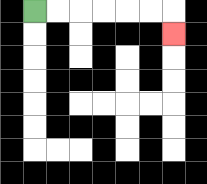{'start': '[1, 0]', 'end': '[7, 1]', 'path_directions': 'R,R,R,R,R,R,D', 'path_coordinates': '[[1, 0], [2, 0], [3, 0], [4, 0], [5, 0], [6, 0], [7, 0], [7, 1]]'}